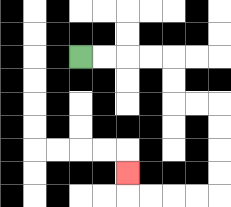{'start': '[3, 2]', 'end': '[5, 7]', 'path_directions': 'R,R,R,R,D,D,R,R,D,D,D,D,L,L,L,L,U', 'path_coordinates': '[[3, 2], [4, 2], [5, 2], [6, 2], [7, 2], [7, 3], [7, 4], [8, 4], [9, 4], [9, 5], [9, 6], [9, 7], [9, 8], [8, 8], [7, 8], [6, 8], [5, 8], [5, 7]]'}